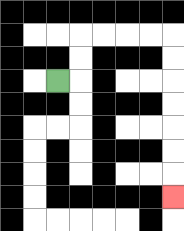{'start': '[2, 3]', 'end': '[7, 8]', 'path_directions': 'R,U,U,R,R,R,R,D,D,D,D,D,D,D', 'path_coordinates': '[[2, 3], [3, 3], [3, 2], [3, 1], [4, 1], [5, 1], [6, 1], [7, 1], [7, 2], [7, 3], [7, 4], [7, 5], [7, 6], [7, 7], [7, 8]]'}